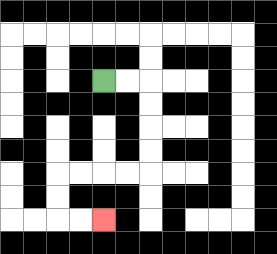{'start': '[4, 3]', 'end': '[4, 9]', 'path_directions': 'R,R,D,D,D,D,L,L,L,L,D,D,R,R', 'path_coordinates': '[[4, 3], [5, 3], [6, 3], [6, 4], [6, 5], [6, 6], [6, 7], [5, 7], [4, 7], [3, 7], [2, 7], [2, 8], [2, 9], [3, 9], [4, 9]]'}